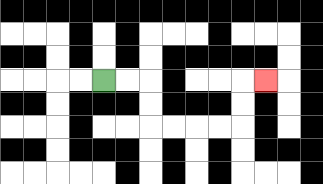{'start': '[4, 3]', 'end': '[11, 3]', 'path_directions': 'R,R,D,D,R,R,R,R,U,U,R', 'path_coordinates': '[[4, 3], [5, 3], [6, 3], [6, 4], [6, 5], [7, 5], [8, 5], [9, 5], [10, 5], [10, 4], [10, 3], [11, 3]]'}